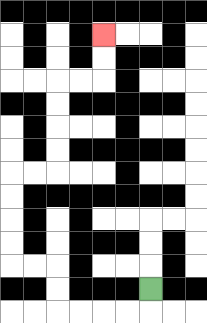{'start': '[6, 12]', 'end': '[4, 1]', 'path_directions': 'D,L,L,L,L,U,U,L,L,U,U,U,U,R,R,U,U,U,U,R,R,U,U', 'path_coordinates': '[[6, 12], [6, 13], [5, 13], [4, 13], [3, 13], [2, 13], [2, 12], [2, 11], [1, 11], [0, 11], [0, 10], [0, 9], [0, 8], [0, 7], [1, 7], [2, 7], [2, 6], [2, 5], [2, 4], [2, 3], [3, 3], [4, 3], [4, 2], [4, 1]]'}